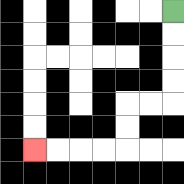{'start': '[7, 0]', 'end': '[1, 6]', 'path_directions': 'D,D,D,D,L,L,D,D,L,L,L,L', 'path_coordinates': '[[7, 0], [7, 1], [7, 2], [7, 3], [7, 4], [6, 4], [5, 4], [5, 5], [5, 6], [4, 6], [3, 6], [2, 6], [1, 6]]'}